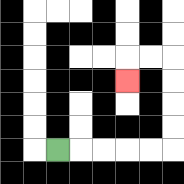{'start': '[2, 6]', 'end': '[5, 3]', 'path_directions': 'R,R,R,R,R,U,U,U,U,L,L,D', 'path_coordinates': '[[2, 6], [3, 6], [4, 6], [5, 6], [6, 6], [7, 6], [7, 5], [7, 4], [7, 3], [7, 2], [6, 2], [5, 2], [5, 3]]'}